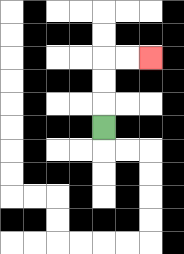{'start': '[4, 5]', 'end': '[6, 2]', 'path_directions': 'U,U,U,R,R', 'path_coordinates': '[[4, 5], [4, 4], [4, 3], [4, 2], [5, 2], [6, 2]]'}